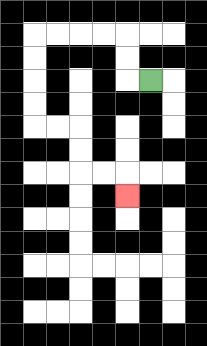{'start': '[6, 3]', 'end': '[5, 8]', 'path_directions': 'L,U,U,L,L,L,L,D,D,D,D,R,R,D,D,R,R,D', 'path_coordinates': '[[6, 3], [5, 3], [5, 2], [5, 1], [4, 1], [3, 1], [2, 1], [1, 1], [1, 2], [1, 3], [1, 4], [1, 5], [2, 5], [3, 5], [3, 6], [3, 7], [4, 7], [5, 7], [5, 8]]'}